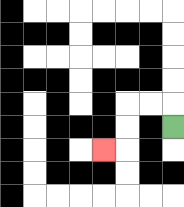{'start': '[7, 5]', 'end': '[4, 6]', 'path_directions': 'U,L,L,D,D,L', 'path_coordinates': '[[7, 5], [7, 4], [6, 4], [5, 4], [5, 5], [5, 6], [4, 6]]'}